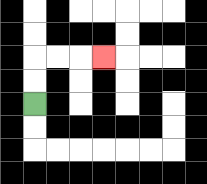{'start': '[1, 4]', 'end': '[4, 2]', 'path_directions': 'U,U,R,R,R', 'path_coordinates': '[[1, 4], [1, 3], [1, 2], [2, 2], [3, 2], [4, 2]]'}